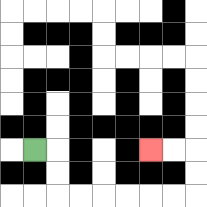{'start': '[1, 6]', 'end': '[6, 6]', 'path_directions': 'R,D,D,R,R,R,R,R,R,U,U,L,L', 'path_coordinates': '[[1, 6], [2, 6], [2, 7], [2, 8], [3, 8], [4, 8], [5, 8], [6, 8], [7, 8], [8, 8], [8, 7], [8, 6], [7, 6], [6, 6]]'}